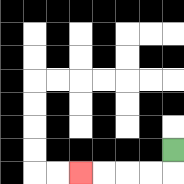{'start': '[7, 6]', 'end': '[3, 7]', 'path_directions': 'D,L,L,L,L', 'path_coordinates': '[[7, 6], [7, 7], [6, 7], [5, 7], [4, 7], [3, 7]]'}